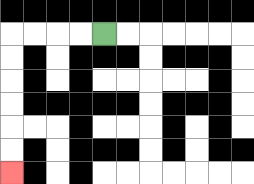{'start': '[4, 1]', 'end': '[0, 7]', 'path_directions': 'L,L,L,L,D,D,D,D,D,D', 'path_coordinates': '[[4, 1], [3, 1], [2, 1], [1, 1], [0, 1], [0, 2], [0, 3], [0, 4], [0, 5], [0, 6], [0, 7]]'}